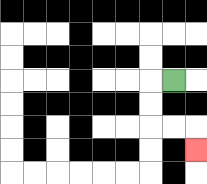{'start': '[7, 3]', 'end': '[8, 6]', 'path_directions': 'L,D,D,R,R,D', 'path_coordinates': '[[7, 3], [6, 3], [6, 4], [6, 5], [7, 5], [8, 5], [8, 6]]'}